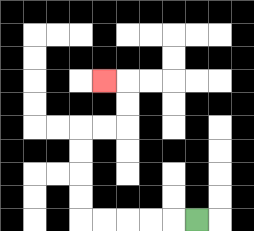{'start': '[8, 9]', 'end': '[4, 3]', 'path_directions': 'L,L,L,L,L,U,U,U,U,R,R,U,U,L', 'path_coordinates': '[[8, 9], [7, 9], [6, 9], [5, 9], [4, 9], [3, 9], [3, 8], [3, 7], [3, 6], [3, 5], [4, 5], [5, 5], [5, 4], [5, 3], [4, 3]]'}